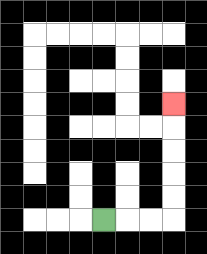{'start': '[4, 9]', 'end': '[7, 4]', 'path_directions': 'R,R,R,U,U,U,U,U', 'path_coordinates': '[[4, 9], [5, 9], [6, 9], [7, 9], [7, 8], [7, 7], [7, 6], [7, 5], [7, 4]]'}